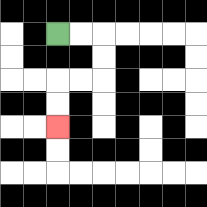{'start': '[2, 1]', 'end': '[2, 5]', 'path_directions': 'R,R,D,D,L,L,D,D', 'path_coordinates': '[[2, 1], [3, 1], [4, 1], [4, 2], [4, 3], [3, 3], [2, 3], [2, 4], [2, 5]]'}